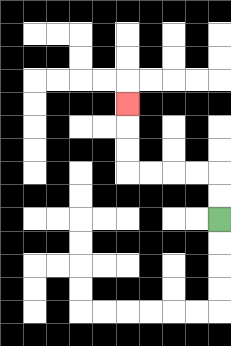{'start': '[9, 9]', 'end': '[5, 4]', 'path_directions': 'U,U,L,L,L,L,U,U,U', 'path_coordinates': '[[9, 9], [9, 8], [9, 7], [8, 7], [7, 7], [6, 7], [5, 7], [5, 6], [5, 5], [5, 4]]'}